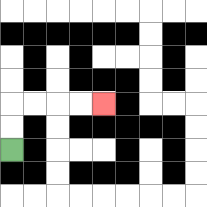{'start': '[0, 6]', 'end': '[4, 4]', 'path_directions': 'U,U,R,R,R,R', 'path_coordinates': '[[0, 6], [0, 5], [0, 4], [1, 4], [2, 4], [3, 4], [4, 4]]'}